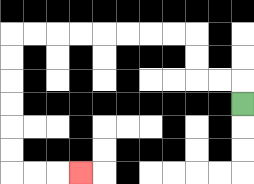{'start': '[10, 4]', 'end': '[3, 7]', 'path_directions': 'U,L,L,U,U,L,L,L,L,L,L,L,L,D,D,D,D,D,D,R,R,R', 'path_coordinates': '[[10, 4], [10, 3], [9, 3], [8, 3], [8, 2], [8, 1], [7, 1], [6, 1], [5, 1], [4, 1], [3, 1], [2, 1], [1, 1], [0, 1], [0, 2], [0, 3], [0, 4], [0, 5], [0, 6], [0, 7], [1, 7], [2, 7], [3, 7]]'}